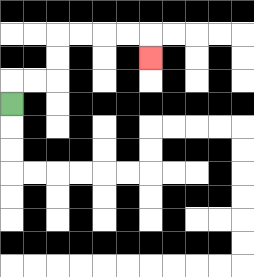{'start': '[0, 4]', 'end': '[6, 2]', 'path_directions': 'U,R,R,U,U,R,R,R,R,D', 'path_coordinates': '[[0, 4], [0, 3], [1, 3], [2, 3], [2, 2], [2, 1], [3, 1], [4, 1], [5, 1], [6, 1], [6, 2]]'}